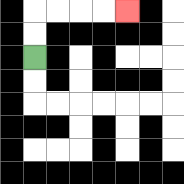{'start': '[1, 2]', 'end': '[5, 0]', 'path_directions': 'U,U,R,R,R,R', 'path_coordinates': '[[1, 2], [1, 1], [1, 0], [2, 0], [3, 0], [4, 0], [5, 0]]'}